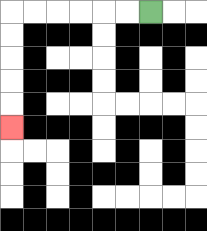{'start': '[6, 0]', 'end': '[0, 5]', 'path_directions': 'L,L,L,L,L,L,D,D,D,D,D', 'path_coordinates': '[[6, 0], [5, 0], [4, 0], [3, 0], [2, 0], [1, 0], [0, 0], [0, 1], [0, 2], [0, 3], [0, 4], [0, 5]]'}